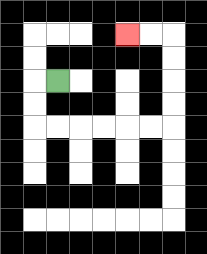{'start': '[2, 3]', 'end': '[5, 1]', 'path_directions': 'L,D,D,R,R,R,R,R,R,U,U,U,U,L,L', 'path_coordinates': '[[2, 3], [1, 3], [1, 4], [1, 5], [2, 5], [3, 5], [4, 5], [5, 5], [6, 5], [7, 5], [7, 4], [7, 3], [7, 2], [7, 1], [6, 1], [5, 1]]'}